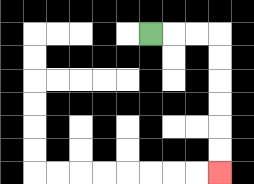{'start': '[6, 1]', 'end': '[9, 7]', 'path_directions': 'R,R,R,D,D,D,D,D,D', 'path_coordinates': '[[6, 1], [7, 1], [8, 1], [9, 1], [9, 2], [9, 3], [9, 4], [9, 5], [9, 6], [9, 7]]'}